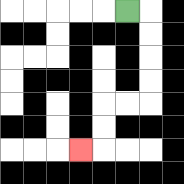{'start': '[5, 0]', 'end': '[3, 6]', 'path_directions': 'R,D,D,D,D,L,L,D,D,L', 'path_coordinates': '[[5, 0], [6, 0], [6, 1], [6, 2], [6, 3], [6, 4], [5, 4], [4, 4], [4, 5], [4, 6], [3, 6]]'}